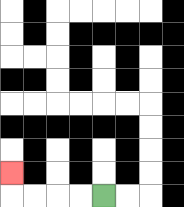{'start': '[4, 8]', 'end': '[0, 7]', 'path_directions': 'L,L,L,L,U', 'path_coordinates': '[[4, 8], [3, 8], [2, 8], [1, 8], [0, 8], [0, 7]]'}